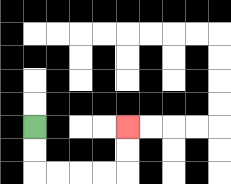{'start': '[1, 5]', 'end': '[5, 5]', 'path_directions': 'D,D,R,R,R,R,U,U', 'path_coordinates': '[[1, 5], [1, 6], [1, 7], [2, 7], [3, 7], [4, 7], [5, 7], [5, 6], [5, 5]]'}